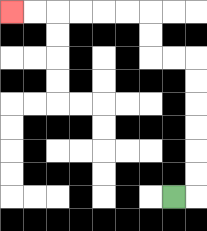{'start': '[7, 8]', 'end': '[0, 0]', 'path_directions': 'R,U,U,U,U,U,U,L,L,U,U,L,L,L,L,L,L', 'path_coordinates': '[[7, 8], [8, 8], [8, 7], [8, 6], [8, 5], [8, 4], [8, 3], [8, 2], [7, 2], [6, 2], [6, 1], [6, 0], [5, 0], [4, 0], [3, 0], [2, 0], [1, 0], [0, 0]]'}